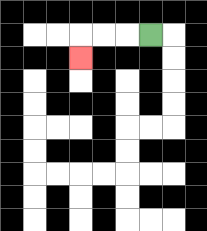{'start': '[6, 1]', 'end': '[3, 2]', 'path_directions': 'L,L,L,D', 'path_coordinates': '[[6, 1], [5, 1], [4, 1], [3, 1], [3, 2]]'}